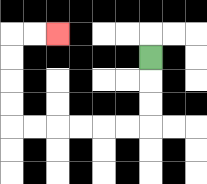{'start': '[6, 2]', 'end': '[2, 1]', 'path_directions': 'D,D,D,L,L,L,L,L,L,U,U,U,U,R,R', 'path_coordinates': '[[6, 2], [6, 3], [6, 4], [6, 5], [5, 5], [4, 5], [3, 5], [2, 5], [1, 5], [0, 5], [0, 4], [0, 3], [0, 2], [0, 1], [1, 1], [2, 1]]'}